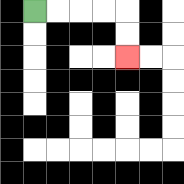{'start': '[1, 0]', 'end': '[5, 2]', 'path_directions': 'R,R,R,R,D,D', 'path_coordinates': '[[1, 0], [2, 0], [3, 0], [4, 0], [5, 0], [5, 1], [5, 2]]'}